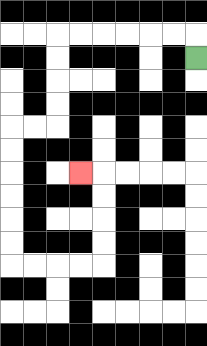{'start': '[8, 2]', 'end': '[3, 7]', 'path_directions': 'U,L,L,L,L,L,L,D,D,D,D,L,L,D,D,D,D,D,D,R,R,R,R,U,U,U,U,L', 'path_coordinates': '[[8, 2], [8, 1], [7, 1], [6, 1], [5, 1], [4, 1], [3, 1], [2, 1], [2, 2], [2, 3], [2, 4], [2, 5], [1, 5], [0, 5], [0, 6], [0, 7], [0, 8], [0, 9], [0, 10], [0, 11], [1, 11], [2, 11], [3, 11], [4, 11], [4, 10], [4, 9], [4, 8], [4, 7], [3, 7]]'}